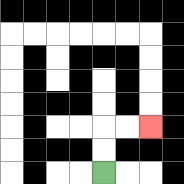{'start': '[4, 7]', 'end': '[6, 5]', 'path_directions': 'U,U,R,R', 'path_coordinates': '[[4, 7], [4, 6], [4, 5], [5, 5], [6, 5]]'}